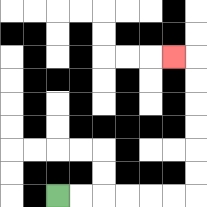{'start': '[2, 8]', 'end': '[7, 2]', 'path_directions': 'R,R,R,R,R,R,U,U,U,U,U,U,L', 'path_coordinates': '[[2, 8], [3, 8], [4, 8], [5, 8], [6, 8], [7, 8], [8, 8], [8, 7], [8, 6], [8, 5], [8, 4], [8, 3], [8, 2], [7, 2]]'}